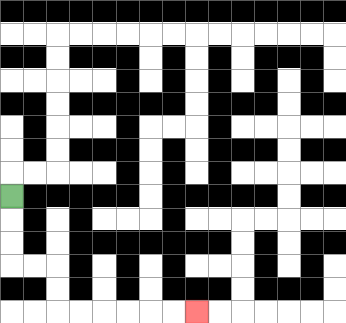{'start': '[0, 8]', 'end': '[8, 13]', 'path_directions': 'D,D,D,R,R,D,D,R,R,R,R,R,R', 'path_coordinates': '[[0, 8], [0, 9], [0, 10], [0, 11], [1, 11], [2, 11], [2, 12], [2, 13], [3, 13], [4, 13], [5, 13], [6, 13], [7, 13], [8, 13]]'}